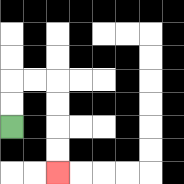{'start': '[0, 5]', 'end': '[2, 7]', 'path_directions': 'U,U,R,R,D,D,D,D', 'path_coordinates': '[[0, 5], [0, 4], [0, 3], [1, 3], [2, 3], [2, 4], [2, 5], [2, 6], [2, 7]]'}